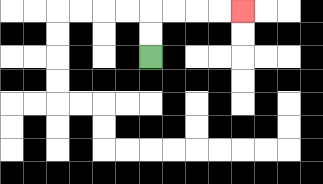{'start': '[6, 2]', 'end': '[10, 0]', 'path_directions': 'U,U,R,R,R,R', 'path_coordinates': '[[6, 2], [6, 1], [6, 0], [7, 0], [8, 0], [9, 0], [10, 0]]'}